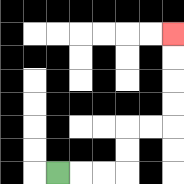{'start': '[2, 7]', 'end': '[7, 1]', 'path_directions': 'R,R,R,U,U,R,R,U,U,U,U', 'path_coordinates': '[[2, 7], [3, 7], [4, 7], [5, 7], [5, 6], [5, 5], [6, 5], [7, 5], [7, 4], [7, 3], [7, 2], [7, 1]]'}